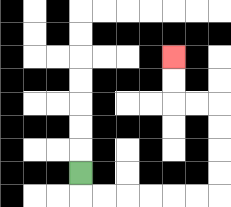{'start': '[3, 7]', 'end': '[7, 2]', 'path_directions': 'D,R,R,R,R,R,R,U,U,U,U,L,L,U,U', 'path_coordinates': '[[3, 7], [3, 8], [4, 8], [5, 8], [6, 8], [7, 8], [8, 8], [9, 8], [9, 7], [9, 6], [9, 5], [9, 4], [8, 4], [7, 4], [7, 3], [7, 2]]'}